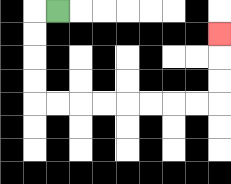{'start': '[2, 0]', 'end': '[9, 1]', 'path_directions': 'L,D,D,D,D,R,R,R,R,R,R,R,R,U,U,U', 'path_coordinates': '[[2, 0], [1, 0], [1, 1], [1, 2], [1, 3], [1, 4], [2, 4], [3, 4], [4, 4], [5, 4], [6, 4], [7, 4], [8, 4], [9, 4], [9, 3], [9, 2], [9, 1]]'}